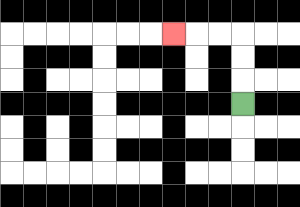{'start': '[10, 4]', 'end': '[7, 1]', 'path_directions': 'U,U,U,L,L,L', 'path_coordinates': '[[10, 4], [10, 3], [10, 2], [10, 1], [9, 1], [8, 1], [7, 1]]'}